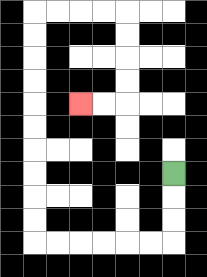{'start': '[7, 7]', 'end': '[3, 4]', 'path_directions': 'D,D,D,L,L,L,L,L,L,U,U,U,U,U,U,U,U,U,U,R,R,R,R,D,D,D,D,L,L', 'path_coordinates': '[[7, 7], [7, 8], [7, 9], [7, 10], [6, 10], [5, 10], [4, 10], [3, 10], [2, 10], [1, 10], [1, 9], [1, 8], [1, 7], [1, 6], [1, 5], [1, 4], [1, 3], [1, 2], [1, 1], [1, 0], [2, 0], [3, 0], [4, 0], [5, 0], [5, 1], [5, 2], [5, 3], [5, 4], [4, 4], [3, 4]]'}